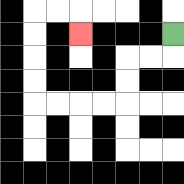{'start': '[7, 1]', 'end': '[3, 1]', 'path_directions': 'D,L,L,D,D,L,L,L,L,U,U,U,U,R,R,D', 'path_coordinates': '[[7, 1], [7, 2], [6, 2], [5, 2], [5, 3], [5, 4], [4, 4], [3, 4], [2, 4], [1, 4], [1, 3], [1, 2], [1, 1], [1, 0], [2, 0], [3, 0], [3, 1]]'}